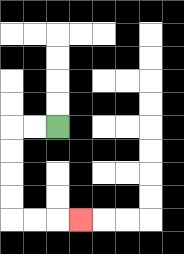{'start': '[2, 5]', 'end': '[3, 9]', 'path_directions': 'L,L,D,D,D,D,R,R,R', 'path_coordinates': '[[2, 5], [1, 5], [0, 5], [0, 6], [0, 7], [0, 8], [0, 9], [1, 9], [2, 9], [3, 9]]'}